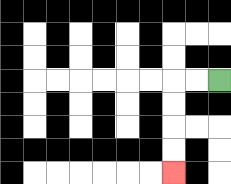{'start': '[9, 3]', 'end': '[7, 7]', 'path_directions': 'L,L,D,D,D,D', 'path_coordinates': '[[9, 3], [8, 3], [7, 3], [7, 4], [7, 5], [7, 6], [7, 7]]'}